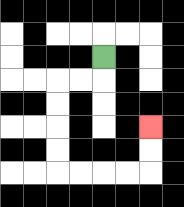{'start': '[4, 2]', 'end': '[6, 5]', 'path_directions': 'D,L,L,D,D,D,D,R,R,R,R,U,U', 'path_coordinates': '[[4, 2], [4, 3], [3, 3], [2, 3], [2, 4], [2, 5], [2, 6], [2, 7], [3, 7], [4, 7], [5, 7], [6, 7], [6, 6], [6, 5]]'}